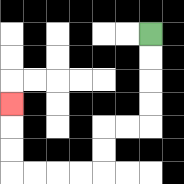{'start': '[6, 1]', 'end': '[0, 4]', 'path_directions': 'D,D,D,D,L,L,D,D,L,L,L,L,U,U,U', 'path_coordinates': '[[6, 1], [6, 2], [6, 3], [6, 4], [6, 5], [5, 5], [4, 5], [4, 6], [4, 7], [3, 7], [2, 7], [1, 7], [0, 7], [0, 6], [0, 5], [0, 4]]'}